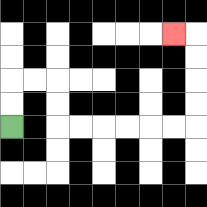{'start': '[0, 5]', 'end': '[7, 1]', 'path_directions': 'U,U,R,R,D,D,R,R,R,R,R,R,U,U,U,U,L', 'path_coordinates': '[[0, 5], [0, 4], [0, 3], [1, 3], [2, 3], [2, 4], [2, 5], [3, 5], [4, 5], [5, 5], [6, 5], [7, 5], [8, 5], [8, 4], [8, 3], [8, 2], [8, 1], [7, 1]]'}